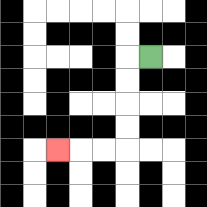{'start': '[6, 2]', 'end': '[2, 6]', 'path_directions': 'L,D,D,D,D,L,L,L', 'path_coordinates': '[[6, 2], [5, 2], [5, 3], [5, 4], [5, 5], [5, 6], [4, 6], [3, 6], [2, 6]]'}